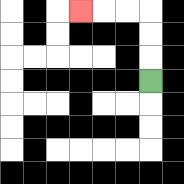{'start': '[6, 3]', 'end': '[3, 0]', 'path_directions': 'U,U,U,L,L,L', 'path_coordinates': '[[6, 3], [6, 2], [6, 1], [6, 0], [5, 0], [4, 0], [3, 0]]'}